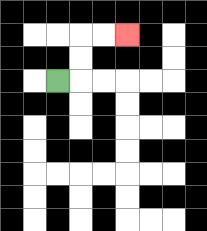{'start': '[2, 3]', 'end': '[5, 1]', 'path_directions': 'R,U,U,R,R', 'path_coordinates': '[[2, 3], [3, 3], [3, 2], [3, 1], [4, 1], [5, 1]]'}